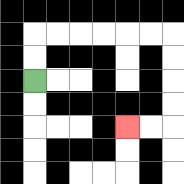{'start': '[1, 3]', 'end': '[5, 5]', 'path_directions': 'U,U,R,R,R,R,R,R,D,D,D,D,L,L', 'path_coordinates': '[[1, 3], [1, 2], [1, 1], [2, 1], [3, 1], [4, 1], [5, 1], [6, 1], [7, 1], [7, 2], [7, 3], [7, 4], [7, 5], [6, 5], [5, 5]]'}